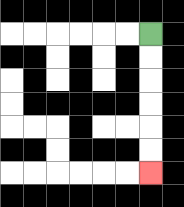{'start': '[6, 1]', 'end': '[6, 7]', 'path_directions': 'D,D,D,D,D,D', 'path_coordinates': '[[6, 1], [6, 2], [6, 3], [6, 4], [6, 5], [6, 6], [6, 7]]'}